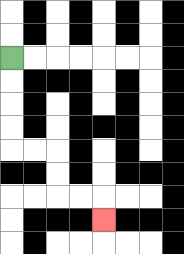{'start': '[0, 2]', 'end': '[4, 9]', 'path_directions': 'D,D,D,D,R,R,D,D,R,R,D', 'path_coordinates': '[[0, 2], [0, 3], [0, 4], [0, 5], [0, 6], [1, 6], [2, 6], [2, 7], [2, 8], [3, 8], [4, 8], [4, 9]]'}